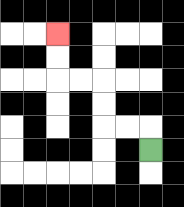{'start': '[6, 6]', 'end': '[2, 1]', 'path_directions': 'U,L,L,U,U,L,L,U,U', 'path_coordinates': '[[6, 6], [6, 5], [5, 5], [4, 5], [4, 4], [4, 3], [3, 3], [2, 3], [2, 2], [2, 1]]'}